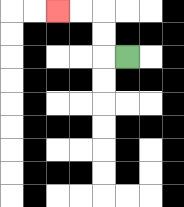{'start': '[5, 2]', 'end': '[2, 0]', 'path_directions': 'L,U,U,L,L', 'path_coordinates': '[[5, 2], [4, 2], [4, 1], [4, 0], [3, 0], [2, 0]]'}